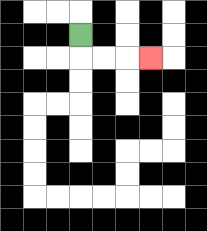{'start': '[3, 1]', 'end': '[6, 2]', 'path_directions': 'D,R,R,R', 'path_coordinates': '[[3, 1], [3, 2], [4, 2], [5, 2], [6, 2]]'}